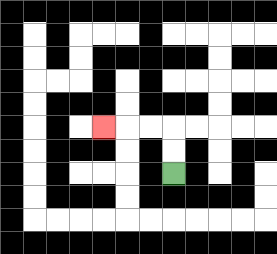{'start': '[7, 7]', 'end': '[4, 5]', 'path_directions': 'U,U,L,L,L', 'path_coordinates': '[[7, 7], [7, 6], [7, 5], [6, 5], [5, 5], [4, 5]]'}